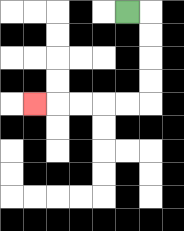{'start': '[5, 0]', 'end': '[1, 4]', 'path_directions': 'R,D,D,D,D,L,L,L,L,L', 'path_coordinates': '[[5, 0], [6, 0], [6, 1], [6, 2], [6, 3], [6, 4], [5, 4], [4, 4], [3, 4], [2, 4], [1, 4]]'}